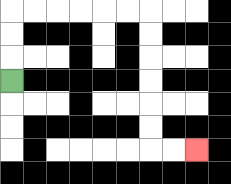{'start': '[0, 3]', 'end': '[8, 6]', 'path_directions': 'U,U,U,R,R,R,R,R,R,D,D,D,D,D,D,R,R', 'path_coordinates': '[[0, 3], [0, 2], [0, 1], [0, 0], [1, 0], [2, 0], [3, 0], [4, 0], [5, 0], [6, 0], [6, 1], [6, 2], [6, 3], [6, 4], [6, 5], [6, 6], [7, 6], [8, 6]]'}